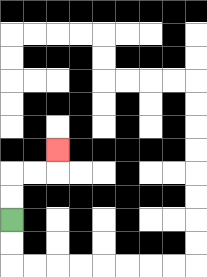{'start': '[0, 9]', 'end': '[2, 6]', 'path_directions': 'U,U,R,R,U', 'path_coordinates': '[[0, 9], [0, 8], [0, 7], [1, 7], [2, 7], [2, 6]]'}